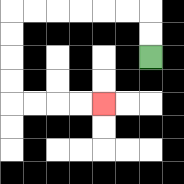{'start': '[6, 2]', 'end': '[4, 4]', 'path_directions': 'U,U,L,L,L,L,L,L,D,D,D,D,R,R,R,R', 'path_coordinates': '[[6, 2], [6, 1], [6, 0], [5, 0], [4, 0], [3, 0], [2, 0], [1, 0], [0, 0], [0, 1], [0, 2], [0, 3], [0, 4], [1, 4], [2, 4], [3, 4], [4, 4]]'}